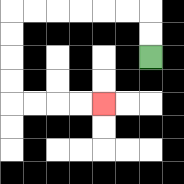{'start': '[6, 2]', 'end': '[4, 4]', 'path_directions': 'U,U,L,L,L,L,L,L,D,D,D,D,R,R,R,R', 'path_coordinates': '[[6, 2], [6, 1], [6, 0], [5, 0], [4, 0], [3, 0], [2, 0], [1, 0], [0, 0], [0, 1], [0, 2], [0, 3], [0, 4], [1, 4], [2, 4], [3, 4], [4, 4]]'}